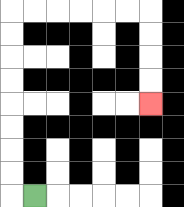{'start': '[1, 8]', 'end': '[6, 4]', 'path_directions': 'L,U,U,U,U,U,U,U,U,R,R,R,R,R,R,D,D,D,D', 'path_coordinates': '[[1, 8], [0, 8], [0, 7], [0, 6], [0, 5], [0, 4], [0, 3], [0, 2], [0, 1], [0, 0], [1, 0], [2, 0], [3, 0], [4, 0], [5, 0], [6, 0], [6, 1], [6, 2], [6, 3], [6, 4]]'}